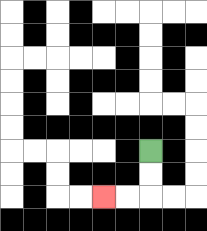{'start': '[6, 6]', 'end': '[4, 8]', 'path_directions': 'D,D,L,L', 'path_coordinates': '[[6, 6], [6, 7], [6, 8], [5, 8], [4, 8]]'}